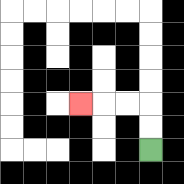{'start': '[6, 6]', 'end': '[3, 4]', 'path_directions': 'U,U,L,L,L', 'path_coordinates': '[[6, 6], [6, 5], [6, 4], [5, 4], [4, 4], [3, 4]]'}